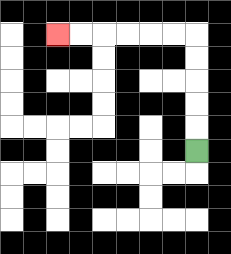{'start': '[8, 6]', 'end': '[2, 1]', 'path_directions': 'U,U,U,U,U,L,L,L,L,L,L', 'path_coordinates': '[[8, 6], [8, 5], [8, 4], [8, 3], [8, 2], [8, 1], [7, 1], [6, 1], [5, 1], [4, 1], [3, 1], [2, 1]]'}